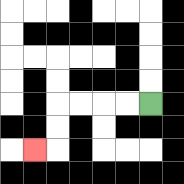{'start': '[6, 4]', 'end': '[1, 6]', 'path_directions': 'L,L,L,L,D,D,L', 'path_coordinates': '[[6, 4], [5, 4], [4, 4], [3, 4], [2, 4], [2, 5], [2, 6], [1, 6]]'}